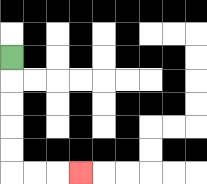{'start': '[0, 2]', 'end': '[3, 7]', 'path_directions': 'D,D,D,D,D,R,R,R', 'path_coordinates': '[[0, 2], [0, 3], [0, 4], [0, 5], [0, 6], [0, 7], [1, 7], [2, 7], [3, 7]]'}